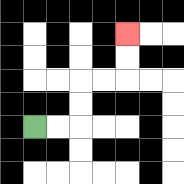{'start': '[1, 5]', 'end': '[5, 1]', 'path_directions': 'R,R,U,U,R,R,U,U', 'path_coordinates': '[[1, 5], [2, 5], [3, 5], [3, 4], [3, 3], [4, 3], [5, 3], [5, 2], [5, 1]]'}